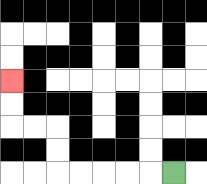{'start': '[7, 7]', 'end': '[0, 3]', 'path_directions': 'L,L,L,L,L,U,U,L,L,U,U', 'path_coordinates': '[[7, 7], [6, 7], [5, 7], [4, 7], [3, 7], [2, 7], [2, 6], [2, 5], [1, 5], [0, 5], [0, 4], [0, 3]]'}